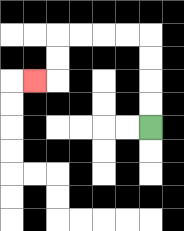{'start': '[6, 5]', 'end': '[1, 3]', 'path_directions': 'U,U,U,U,L,L,L,L,D,D,L', 'path_coordinates': '[[6, 5], [6, 4], [6, 3], [6, 2], [6, 1], [5, 1], [4, 1], [3, 1], [2, 1], [2, 2], [2, 3], [1, 3]]'}